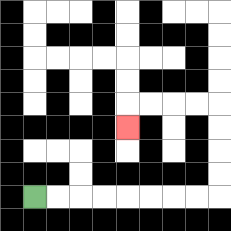{'start': '[1, 8]', 'end': '[5, 5]', 'path_directions': 'R,R,R,R,R,R,R,R,U,U,U,U,L,L,L,L,D', 'path_coordinates': '[[1, 8], [2, 8], [3, 8], [4, 8], [5, 8], [6, 8], [7, 8], [8, 8], [9, 8], [9, 7], [9, 6], [9, 5], [9, 4], [8, 4], [7, 4], [6, 4], [5, 4], [5, 5]]'}